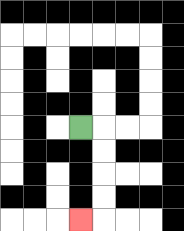{'start': '[3, 5]', 'end': '[3, 9]', 'path_directions': 'R,D,D,D,D,L', 'path_coordinates': '[[3, 5], [4, 5], [4, 6], [4, 7], [4, 8], [4, 9], [3, 9]]'}